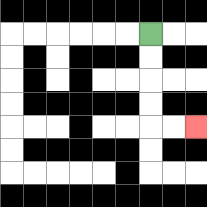{'start': '[6, 1]', 'end': '[8, 5]', 'path_directions': 'D,D,D,D,R,R', 'path_coordinates': '[[6, 1], [6, 2], [6, 3], [6, 4], [6, 5], [7, 5], [8, 5]]'}